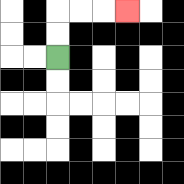{'start': '[2, 2]', 'end': '[5, 0]', 'path_directions': 'U,U,R,R,R', 'path_coordinates': '[[2, 2], [2, 1], [2, 0], [3, 0], [4, 0], [5, 0]]'}